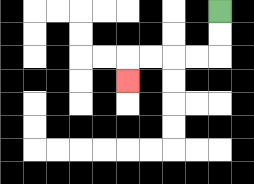{'start': '[9, 0]', 'end': '[5, 3]', 'path_directions': 'D,D,L,L,L,L,D', 'path_coordinates': '[[9, 0], [9, 1], [9, 2], [8, 2], [7, 2], [6, 2], [5, 2], [5, 3]]'}